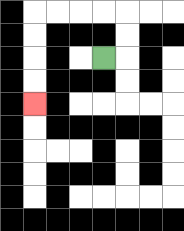{'start': '[4, 2]', 'end': '[1, 4]', 'path_directions': 'R,U,U,L,L,L,L,D,D,D,D', 'path_coordinates': '[[4, 2], [5, 2], [5, 1], [5, 0], [4, 0], [3, 0], [2, 0], [1, 0], [1, 1], [1, 2], [1, 3], [1, 4]]'}